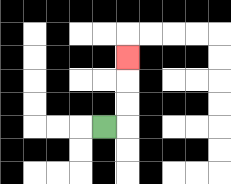{'start': '[4, 5]', 'end': '[5, 2]', 'path_directions': 'R,U,U,U', 'path_coordinates': '[[4, 5], [5, 5], [5, 4], [5, 3], [5, 2]]'}